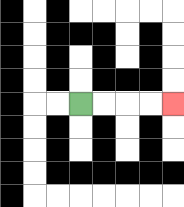{'start': '[3, 4]', 'end': '[7, 4]', 'path_directions': 'R,R,R,R', 'path_coordinates': '[[3, 4], [4, 4], [5, 4], [6, 4], [7, 4]]'}